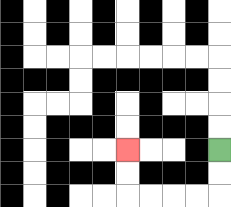{'start': '[9, 6]', 'end': '[5, 6]', 'path_directions': 'D,D,L,L,L,L,U,U', 'path_coordinates': '[[9, 6], [9, 7], [9, 8], [8, 8], [7, 8], [6, 8], [5, 8], [5, 7], [5, 6]]'}